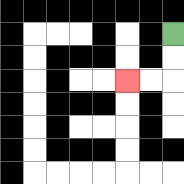{'start': '[7, 1]', 'end': '[5, 3]', 'path_directions': 'D,D,L,L', 'path_coordinates': '[[7, 1], [7, 2], [7, 3], [6, 3], [5, 3]]'}